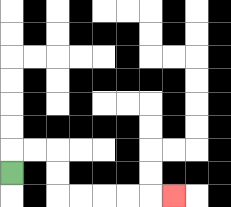{'start': '[0, 7]', 'end': '[7, 8]', 'path_directions': 'U,R,R,D,D,R,R,R,R,R', 'path_coordinates': '[[0, 7], [0, 6], [1, 6], [2, 6], [2, 7], [2, 8], [3, 8], [4, 8], [5, 8], [6, 8], [7, 8]]'}